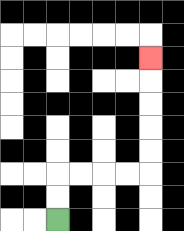{'start': '[2, 9]', 'end': '[6, 2]', 'path_directions': 'U,U,R,R,R,R,U,U,U,U,U', 'path_coordinates': '[[2, 9], [2, 8], [2, 7], [3, 7], [4, 7], [5, 7], [6, 7], [6, 6], [6, 5], [6, 4], [6, 3], [6, 2]]'}